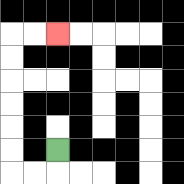{'start': '[2, 6]', 'end': '[2, 1]', 'path_directions': 'D,L,L,U,U,U,U,U,U,R,R', 'path_coordinates': '[[2, 6], [2, 7], [1, 7], [0, 7], [0, 6], [0, 5], [0, 4], [0, 3], [0, 2], [0, 1], [1, 1], [2, 1]]'}